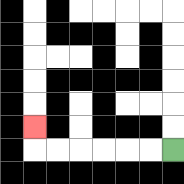{'start': '[7, 6]', 'end': '[1, 5]', 'path_directions': 'L,L,L,L,L,L,U', 'path_coordinates': '[[7, 6], [6, 6], [5, 6], [4, 6], [3, 6], [2, 6], [1, 6], [1, 5]]'}